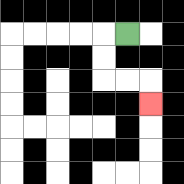{'start': '[5, 1]', 'end': '[6, 4]', 'path_directions': 'L,D,D,R,R,D', 'path_coordinates': '[[5, 1], [4, 1], [4, 2], [4, 3], [5, 3], [6, 3], [6, 4]]'}